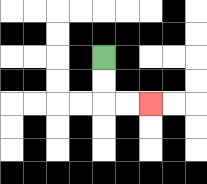{'start': '[4, 2]', 'end': '[6, 4]', 'path_directions': 'D,D,R,R', 'path_coordinates': '[[4, 2], [4, 3], [4, 4], [5, 4], [6, 4]]'}